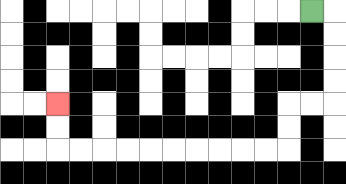{'start': '[13, 0]', 'end': '[2, 4]', 'path_directions': 'R,D,D,D,D,L,L,D,D,L,L,L,L,L,L,L,L,L,L,U,U', 'path_coordinates': '[[13, 0], [14, 0], [14, 1], [14, 2], [14, 3], [14, 4], [13, 4], [12, 4], [12, 5], [12, 6], [11, 6], [10, 6], [9, 6], [8, 6], [7, 6], [6, 6], [5, 6], [4, 6], [3, 6], [2, 6], [2, 5], [2, 4]]'}